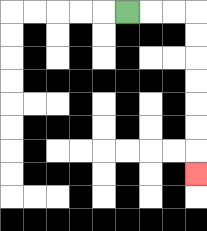{'start': '[5, 0]', 'end': '[8, 7]', 'path_directions': 'R,R,R,D,D,D,D,D,D,D', 'path_coordinates': '[[5, 0], [6, 0], [7, 0], [8, 0], [8, 1], [8, 2], [8, 3], [8, 4], [8, 5], [8, 6], [8, 7]]'}